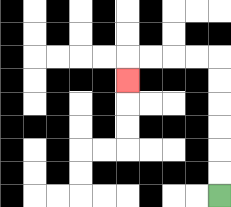{'start': '[9, 8]', 'end': '[5, 3]', 'path_directions': 'U,U,U,U,U,U,L,L,L,L,D', 'path_coordinates': '[[9, 8], [9, 7], [9, 6], [9, 5], [9, 4], [9, 3], [9, 2], [8, 2], [7, 2], [6, 2], [5, 2], [5, 3]]'}